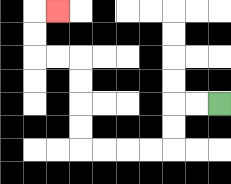{'start': '[9, 4]', 'end': '[2, 0]', 'path_directions': 'L,L,D,D,L,L,L,L,U,U,U,U,L,L,U,U,R', 'path_coordinates': '[[9, 4], [8, 4], [7, 4], [7, 5], [7, 6], [6, 6], [5, 6], [4, 6], [3, 6], [3, 5], [3, 4], [3, 3], [3, 2], [2, 2], [1, 2], [1, 1], [1, 0], [2, 0]]'}